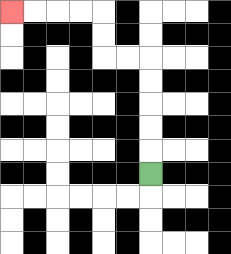{'start': '[6, 7]', 'end': '[0, 0]', 'path_directions': 'U,U,U,U,U,L,L,U,U,L,L,L,L', 'path_coordinates': '[[6, 7], [6, 6], [6, 5], [6, 4], [6, 3], [6, 2], [5, 2], [4, 2], [4, 1], [4, 0], [3, 0], [2, 0], [1, 0], [0, 0]]'}